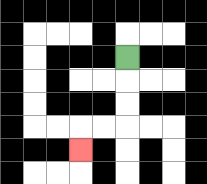{'start': '[5, 2]', 'end': '[3, 6]', 'path_directions': 'D,D,D,L,L,D', 'path_coordinates': '[[5, 2], [5, 3], [5, 4], [5, 5], [4, 5], [3, 5], [3, 6]]'}